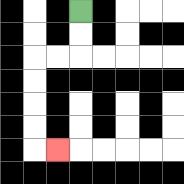{'start': '[3, 0]', 'end': '[2, 6]', 'path_directions': 'D,D,L,L,D,D,D,D,R', 'path_coordinates': '[[3, 0], [3, 1], [3, 2], [2, 2], [1, 2], [1, 3], [1, 4], [1, 5], [1, 6], [2, 6]]'}